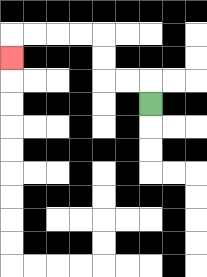{'start': '[6, 4]', 'end': '[0, 2]', 'path_directions': 'U,L,L,U,U,L,L,L,L,D', 'path_coordinates': '[[6, 4], [6, 3], [5, 3], [4, 3], [4, 2], [4, 1], [3, 1], [2, 1], [1, 1], [0, 1], [0, 2]]'}